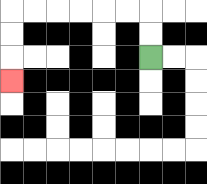{'start': '[6, 2]', 'end': '[0, 3]', 'path_directions': 'U,U,L,L,L,L,L,L,D,D,D', 'path_coordinates': '[[6, 2], [6, 1], [6, 0], [5, 0], [4, 0], [3, 0], [2, 0], [1, 0], [0, 0], [0, 1], [0, 2], [0, 3]]'}